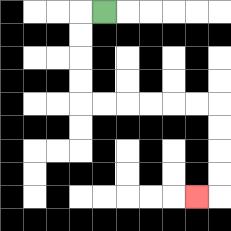{'start': '[4, 0]', 'end': '[8, 8]', 'path_directions': 'L,D,D,D,D,R,R,R,R,R,R,D,D,D,D,L', 'path_coordinates': '[[4, 0], [3, 0], [3, 1], [3, 2], [3, 3], [3, 4], [4, 4], [5, 4], [6, 4], [7, 4], [8, 4], [9, 4], [9, 5], [9, 6], [9, 7], [9, 8], [8, 8]]'}